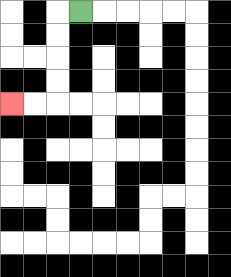{'start': '[3, 0]', 'end': '[0, 4]', 'path_directions': 'L,D,D,D,D,L,L', 'path_coordinates': '[[3, 0], [2, 0], [2, 1], [2, 2], [2, 3], [2, 4], [1, 4], [0, 4]]'}